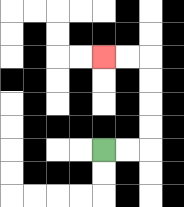{'start': '[4, 6]', 'end': '[4, 2]', 'path_directions': 'R,R,U,U,U,U,L,L', 'path_coordinates': '[[4, 6], [5, 6], [6, 6], [6, 5], [6, 4], [6, 3], [6, 2], [5, 2], [4, 2]]'}